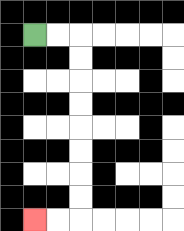{'start': '[1, 1]', 'end': '[1, 9]', 'path_directions': 'R,R,D,D,D,D,D,D,D,D,L,L', 'path_coordinates': '[[1, 1], [2, 1], [3, 1], [3, 2], [3, 3], [3, 4], [3, 5], [3, 6], [3, 7], [3, 8], [3, 9], [2, 9], [1, 9]]'}